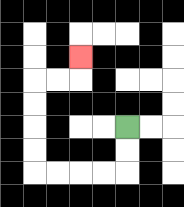{'start': '[5, 5]', 'end': '[3, 2]', 'path_directions': 'D,D,L,L,L,L,U,U,U,U,R,R,U', 'path_coordinates': '[[5, 5], [5, 6], [5, 7], [4, 7], [3, 7], [2, 7], [1, 7], [1, 6], [1, 5], [1, 4], [1, 3], [2, 3], [3, 3], [3, 2]]'}